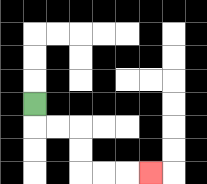{'start': '[1, 4]', 'end': '[6, 7]', 'path_directions': 'D,R,R,D,D,R,R,R', 'path_coordinates': '[[1, 4], [1, 5], [2, 5], [3, 5], [3, 6], [3, 7], [4, 7], [5, 7], [6, 7]]'}